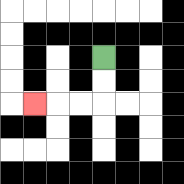{'start': '[4, 2]', 'end': '[1, 4]', 'path_directions': 'D,D,L,L,L', 'path_coordinates': '[[4, 2], [4, 3], [4, 4], [3, 4], [2, 4], [1, 4]]'}